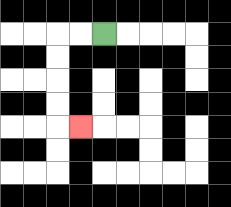{'start': '[4, 1]', 'end': '[3, 5]', 'path_directions': 'L,L,D,D,D,D,R', 'path_coordinates': '[[4, 1], [3, 1], [2, 1], [2, 2], [2, 3], [2, 4], [2, 5], [3, 5]]'}